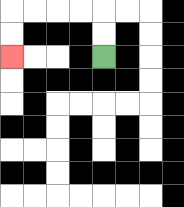{'start': '[4, 2]', 'end': '[0, 2]', 'path_directions': 'U,U,L,L,L,L,D,D', 'path_coordinates': '[[4, 2], [4, 1], [4, 0], [3, 0], [2, 0], [1, 0], [0, 0], [0, 1], [0, 2]]'}